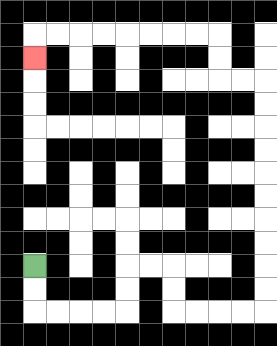{'start': '[1, 11]', 'end': '[1, 2]', 'path_directions': 'D,D,R,R,R,R,U,U,R,R,D,D,R,R,R,R,U,U,U,U,U,U,U,U,U,U,L,L,U,U,L,L,L,L,L,L,L,L,D', 'path_coordinates': '[[1, 11], [1, 12], [1, 13], [2, 13], [3, 13], [4, 13], [5, 13], [5, 12], [5, 11], [6, 11], [7, 11], [7, 12], [7, 13], [8, 13], [9, 13], [10, 13], [11, 13], [11, 12], [11, 11], [11, 10], [11, 9], [11, 8], [11, 7], [11, 6], [11, 5], [11, 4], [11, 3], [10, 3], [9, 3], [9, 2], [9, 1], [8, 1], [7, 1], [6, 1], [5, 1], [4, 1], [3, 1], [2, 1], [1, 1], [1, 2]]'}